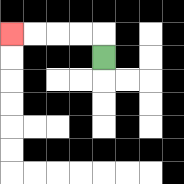{'start': '[4, 2]', 'end': '[0, 1]', 'path_directions': 'U,L,L,L,L', 'path_coordinates': '[[4, 2], [4, 1], [3, 1], [2, 1], [1, 1], [0, 1]]'}